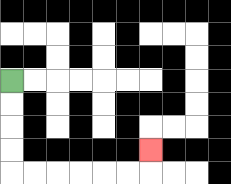{'start': '[0, 3]', 'end': '[6, 6]', 'path_directions': 'D,D,D,D,R,R,R,R,R,R,U', 'path_coordinates': '[[0, 3], [0, 4], [0, 5], [0, 6], [0, 7], [1, 7], [2, 7], [3, 7], [4, 7], [5, 7], [6, 7], [6, 6]]'}